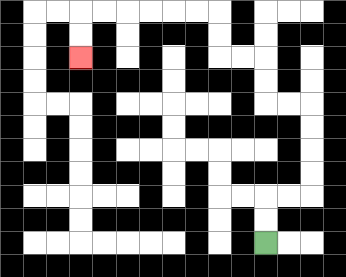{'start': '[11, 10]', 'end': '[3, 2]', 'path_directions': 'U,U,R,R,U,U,U,U,L,L,U,U,L,L,U,U,L,L,L,L,L,L,D,D', 'path_coordinates': '[[11, 10], [11, 9], [11, 8], [12, 8], [13, 8], [13, 7], [13, 6], [13, 5], [13, 4], [12, 4], [11, 4], [11, 3], [11, 2], [10, 2], [9, 2], [9, 1], [9, 0], [8, 0], [7, 0], [6, 0], [5, 0], [4, 0], [3, 0], [3, 1], [3, 2]]'}